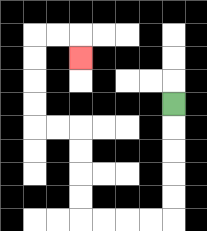{'start': '[7, 4]', 'end': '[3, 2]', 'path_directions': 'D,D,D,D,D,L,L,L,L,U,U,U,U,L,L,U,U,U,U,R,R,D', 'path_coordinates': '[[7, 4], [7, 5], [7, 6], [7, 7], [7, 8], [7, 9], [6, 9], [5, 9], [4, 9], [3, 9], [3, 8], [3, 7], [3, 6], [3, 5], [2, 5], [1, 5], [1, 4], [1, 3], [1, 2], [1, 1], [2, 1], [3, 1], [3, 2]]'}